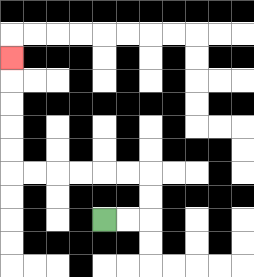{'start': '[4, 9]', 'end': '[0, 2]', 'path_directions': 'R,R,U,U,L,L,L,L,L,L,U,U,U,U,U', 'path_coordinates': '[[4, 9], [5, 9], [6, 9], [6, 8], [6, 7], [5, 7], [4, 7], [3, 7], [2, 7], [1, 7], [0, 7], [0, 6], [0, 5], [0, 4], [0, 3], [0, 2]]'}